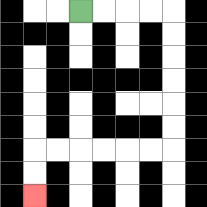{'start': '[3, 0]', 'end': '[1, 8]', 'path_directions': 'R,R,R,R,D,D,D,D,D,D,L,L,L,L,L,L,D,D', 'path_coordinates': '[[3, 0], [4, 0], [5, 0], [6, 0], [7, 0], [7, 1], [7, 2], [7, 3], [7, 4], [7, 5], [7, 6], [6, 6], [5, 6], [4, 6], [3, 6], [2, 6], [1, 6], [1, 7], [1, 8]]'}